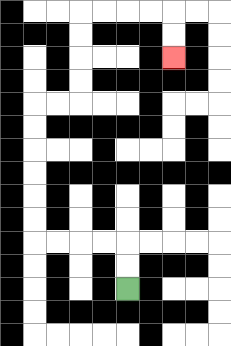{'start': '[5, 12]', 'end': '[7, 2]', 'path_directions': 'U,U,L,L,L,L,U,U,U,U,U,U,R,R,U,U,U,U,R,R,R,R,D,D', 'path_coordinates': '[[5, 12], [5, 11], [5, 10], [4, 10], [3, 10], [2, 10], [1, 10], [1, 9], [1, 8], [1, 7], [1, 6], [1, 5], [1, 4], [2, 4], [3, 4], [3, 3], [3, 2], [3, 1], [3, 0], [4, 0], [5, 0], [6, 0], [7, 0], [7, 1], [7, 2]]'}